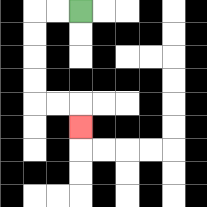{'start': '[3, 0]', 'end': '[3, 5]', 'path_directions': 'L,L,D,D,D,D,R,R,D', 'path_coordinates': '[[3, 0], [2, 0], [1, 0], [1, 1], [1, 2], [1, 3], [1, 4], [2, 4], [3, 4], [3, 5]]'}